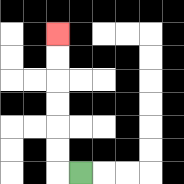{'start': '[3, 7]', 'end': '[2, 1]', 'path_directions': 'L,U,U,U,U,U,U', 'path_coordinates': '[[3, 7], [2, 7], [2, 6], [2, 5], [2, 4], [2, 3], [2, 2], [2, 1]]'}